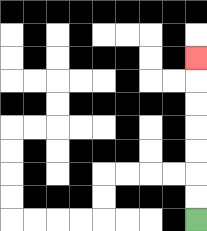{'start': '[8, 9]', 'end': '[8, 2]', 'path_directions': 'U,U,U,U,U,U,U', 'path_coordinates': '[[8, 9], [8, 8], [8, 7], [8, 6], [8, 5], [8, 4], [8, 3], [8, 2]]'}